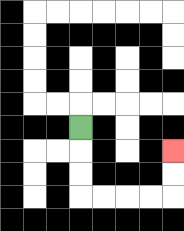{'start': '[3, 5]', 'end': '[7, 6]', 'path_directions': 'D,D,D,R,R,R,R,U,U', 'path_coordinates': '[[3, 5], [3, 6], [3, 7], [3, 8], [4, 8], [5, 8], [6, 8], [7, 8], [7, 7], [7, 6]]'}